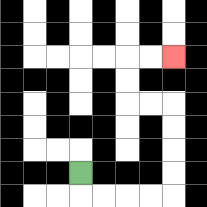{'start': '[3, 7]', 'end': '[7, 2]', 'path_directions': 'D,R,R,R,R,U,U,U,U,L,L,U,U,R,R', 'path_coordinates': '[[3, 7], [3, 8], [4, 8], [5, 8], [6, 8], [7, 8], [7, 7], [7, 6], [7, 5], [7, 4], [6, 4], [5, 4], [5, 3], [5, 2], [6, 2], [7, 2]]'}